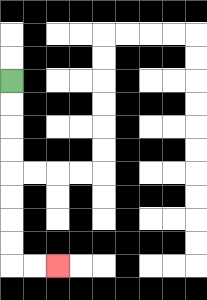{'start': '[0, 3]', 'end': '[2, 11]', 'path_directions': 'D,D,D,D,D,D,D,D,R,R', 'path_coordinates': '[[0, 3], [0, 4], [0, 5], [0, 6], [0, 7], [0, 8], [0, 9], [0, 10], [0, 11], [1, 11], [2, 11]]'}